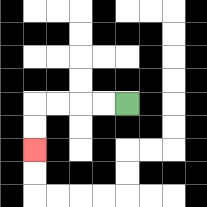{'start': '[5, 4]', 'end': '[1, 6]', 'path_directions': 'L,L,L,L,D,D', 'path_coordinates': '[[5, 4], [4, 4], [3, 4], [2, 4], [1, 4], [1, 5], [1, 6]]'}